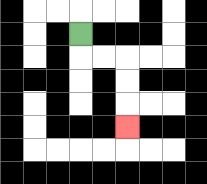{'start': '[3, 1]', 'end': '[5, 5]', 'path_directions': 'D,R,R,D,D,D', 'path_coordinates': '[[3, 1], [3, 2], [4, 2], [5, 2], [5, 3], [5, 4], [5, 5]]'}